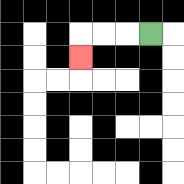{'start': '[6, 1]', 'end': '[3, 2]', 'path_directions': 'L,L,L,D', 'path_coordinates': '[[6, 1], [5, 1], [4, 1], [3, 1], [3, 2]]'}